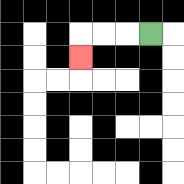{'start': '[6, 1]', 'end': '[3, 2]', 'path_directions': 'L,L,L,D', 'path_coordinates': '[[6, 1], [5, 1], [4, 1], [3, 1], [3, 2]]'}